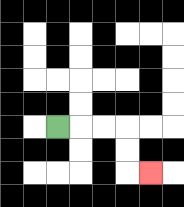{'start': '[2, 5]', 'end': '[6, 7]', 'path_directions': 'R,R,R,D,D,R', 'path_coordinates': '[[2, 5], [3, 5], [4, 5], [5, 5], [5, 6], [5, 7], [6, 7]]'}